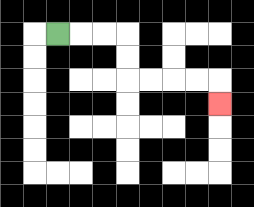{'start': '[2, 1]', 'end': '[9, 4]', 'path_directions': 'R,R,R,D,D,R,R,R,R,D', 'path_coordinates': '[[2, 1], [3, 1], [4, 1], [5, 1], [5, 2], [5, 3], [6, 3], [7, 3], [8, 3], [9, 3], [9, 4]]'}